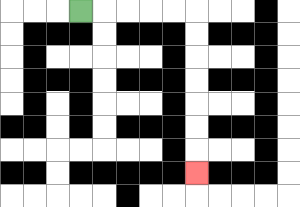{'start': '[3, 0]', 'end': '[8, 7]', 'path_directions': 'R,R,R,R,R,D,D,D,D,D,D,D', 'path_coordinates': '[[3, 0], [4, 0], [5, 0], [6, 0], [7, 0], [8, 0], [8, 1], [8, 2], [8, 3], [8, 4], [8, 5], [8, 6], [8, 7]]'}